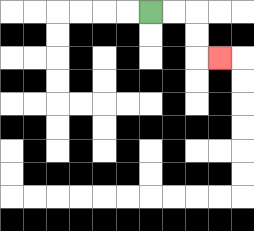{'start': '[6, 0]', 'end': '[9, 2]', 'path_directions': 'R,R,D,D,R', 'path_coordinates': '[[6, 0], [7, 0], [8, 0], [8, 1], [8, 2], [9, 2]]'}